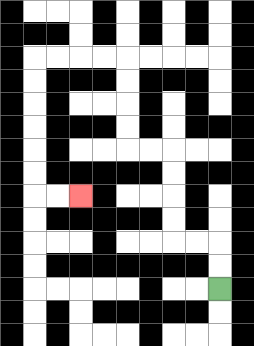{'start': '[9, 12]', 'end': '[3, 8]', 'path_directions': 'U,U,L,L,U,U,U,U,L,L,U,U,U,U,L,L,L,L,D,D,D,D,D,D,R,R', 'path_coordinates': '[[9, 12], [9, 11], [9, 10], [8, 10], [7, 10], [7, 9], [7, 8], [7, 7], [7, 6], [6, 6], [5, 6], [5, 5], [5, 4], [5, 3], [5, 2], [4, 2], [3, 2], [2, 2], [1, 2], [1, 3], [1, 4], [1, 5], [1, 6], [1, 7], [1, 8], [2, 8], [3, 8]]'}